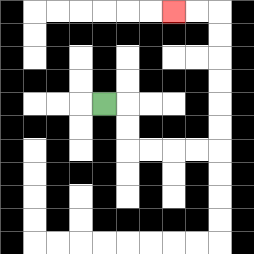{'start': '[4, 4]', 'end': '[7, 0]', 'path_directions': 'R,D,D,R,R,R,R,U,U,U,U,U,U,L,L', 'path_coordinates': '[[4, 4], [5, 4], [5, 5], [5, 6], [6, 6], [7, 6], [8, 6], [9, 6], [9, 5], [9, 4], [9, 3], [9, 2], [9, 1], [9, 0], [8, 0], [7, 0]]'}